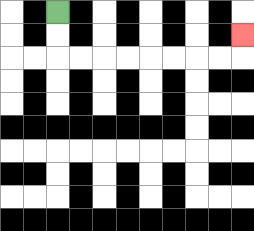{'start': '[2, 0]', 'end': '[10, 1]', 'path_directions': 'D,D,R,R,R,R,R,R,R,R,U', 'path_coordinates': '[[2, 0], [2, 1], [2, 2], [3, 2], [4, 2], [5, 2], [6, 2], [7, 2], [8, 2], [9, 2], [10, 2], [10, 1]]'}